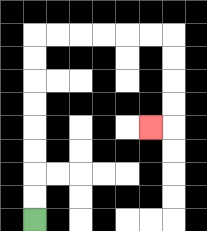{'start': '[1, 9]', 'end': '[6, 5]', 'path_directions': 'U,U,U,U,U,U,U,U,R,R,R,R,R,R,D,D,D,D,L', 'path_coordinates': '[[1, 9], [1, 8], [1, 7], [1, 6], [1, 5], [1, 4], [1, 3], [1, 2], [1, 1], [2, 1], [3, 1], [4, 1], [5, 1], [6, 1], [7, 1], [7, 2], [7, 3], [7, 4], [7, 5], [6, 5]]'}